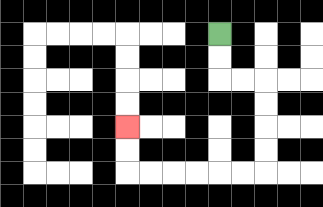{'start': '[9, 1]', 'end': '[5, 5]', 'path_directions': 'D,D,R,R,D,D,D,D,L,L,L,L,L,L,U,U', 'path_coordinates': '[[9, 1], [9, 2], [9, 3], [10, 3], [11, 3], [11, 4], [11, 5], [11, 6], [11, 7], [10, 7], [9, 7], [8, 7], [7, 7], [6, 7], [5, 7], [5, 6], [5, 5]]'}